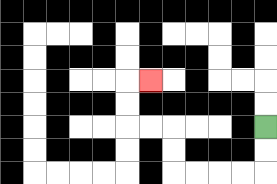{'start': '[11, 5]', 'end': '[6, 3]', 'path_directions': 'D,D,L,L,L,L,U,U,L,L,U,U,R', 'path_coordinates': '[[11, 5], [11, 6], [11, 7], [10, 7], [9, 7], [8, 7], [7, 7], [7, 6], [7, 5], [6, 5], [5, 5], [5, 4], [5, 3], [6, 3]]'}